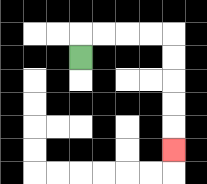{'start': '[3, 2]', 'end': '[7, 6]', 'path_directions': 'U,R,R,R,R,D,D,D,D,D', 'path_coordinates': '[[3, 2], [3, 1], [4, 1], [5, 1], [6, 1], [7, 1], [7, 2], [7, 3], [7, 4], [7, 5], [7, 6]]'}